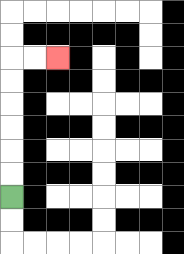{'start': '[0, 8]', 'end': '[2, 2]', 'path_directions': 'U,U,U,U,U,U,R,R', 'path_coordinates': '[[0, 8], [0, 7], [0, 6], [0, 5], [0, 4], [0, 3], [0, 2], [1, 2], [2, 2]]'}